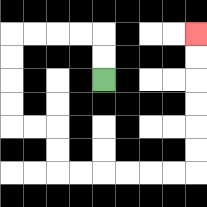{'start': '[4, 3]', 'end': '[8, 1]', 'path_directions': 'U,U,L,L,L,L,D,D,D,D,R,R,D,D,R,R,R,R,R,R,U,U,U,U,U,U', 'path_coordinates': '[[4, 3], [4, 2], [4, 1], [3, 1], [2, 1], [1, 1], [0, 1], [0, 2], [0, 3], [0, 4], [0, 5], [1, 5], [2, 5], [2, 6], [2, 7], [3, 7], [4, 7], [5, 7], [6, 7], [7, 7], [8, 7], [8, 6], [8, 5], [8, 4], [8, 3], [8, 2], [8, 1]]'}